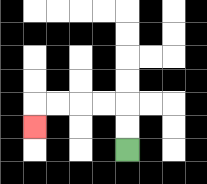{'start': '[5, 6]', 'end': '[1, 5]', 'path_directions': 'U,U,L,L,L,L,D', 'path_coordinates': '[[5, 6], [5, 5], [5, 4], [4, 4], [3, 4], [2, 4], [1, 4], [1, 5]]'}